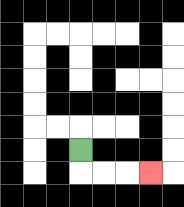{'start': '[3, 6]', 'end': '[6, 7]', 'path_directions': 'D,R,R,R', 'path_coordinates': '[[3, 6], [3, 7], [4, 7], [5, 7], [6, 7]]'}